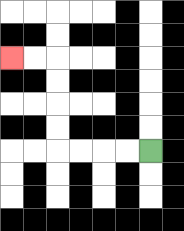{'start': '[6, 6]', 'end': '[0, 2]', 'path_directions': 'L,L,L,L,U,U,U,U,L,L', 'path_coordinates': '[[6, 6], [5, 6], [4, 6], [3, 6], [2, 6], [2, 5], [2, 4], [2, 3], [2, 2], [1, 2], [0, 2]]'}